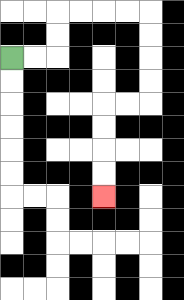{'start': '[0, 2]', 'end': '[4, 8]', 'path_directions': 'R,R,U,U,R,R,R,R,D,D,D,D,L,L,D,D,D,D', 'path_coordinates': '[[0, 2], [1, 2], [2, 2], [2, 1], [2, 0], [3, 0], [4, 0], [5, 0], [6, 0], [6, 1], [6, 2], [6, 3], [6, 4], [5, 4], [4, 4], [4, 5], [4, 6], [4, 7], [4, 8]]'}